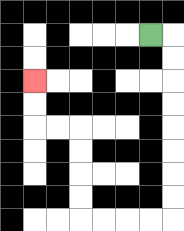{'start': '[6, 1]', 'end': '[1, 3]', 'path_directions': 'R,D,D,D,D,D,D,D,D,L,L,L,L,U,U,U,U,L,L,U,U', 'path_coordinates': '[[6, 1], [7, 1], [7, 2], [7, 3], [7, 4], [7, 5], [7, 6], [7, 7], [7, 8], [7, 9], [6, 9], [5, 9], [4, 9], [3, 9], [3, 8], [3, 7], [3, 6], [3, 5], [2, 5], [1, 5], [1, 4], [1, 3]]'}